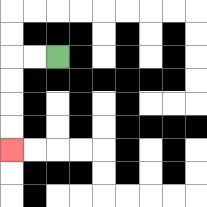{'start': '[2, 2]', 'end': '[0, 6]', 'path_directions': 'L,L,D,D,D,D', 'path_coordinates': '[[2, 2], [1, 2], [0, 2], [0, 3], [0, 4], [0, 5], [0, 6]]'}